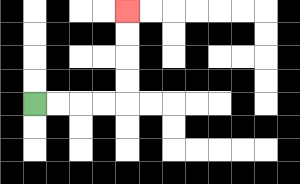{'start': '[1, 4]', 'end': '[5, 0]', 'path_directions': 'R,R,R,R,U,U,U,U', 'path_coordinates': '[[1, 4], [2, 4], [3, 4], [4, 4], [5, 4], [5, 3], [5, 2], [5, 1], [5, 0]]'}